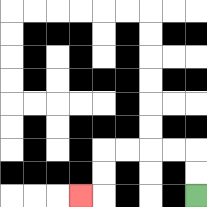{'start': '[8, 8]', 'end': '[3, 8]', 'path_directions': 'U,U,L,L,L,L,D,D,L', 'path_coordinates': '[[8, 8], [8, 7], [8, 6], [7, 6], [6, 6], [5, 6], [4, 6], [4, 7], [4, 8], [3, 8]]'}